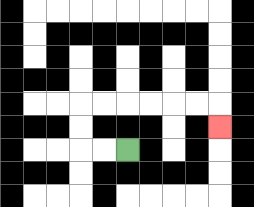{'start': '[5, 6]', 'end': '[9, 5]', 'path_directions': 'L,L,U,U,R,R,R,R,R,R,D', 'path_coordinates': '[[5, 6], [4, 6], [3, 6], [3, 5], [3, 4], [4, 4], [5, 4], [6, 4], [7, 4], [8, 4], [9, 4], [9, 5]]'}